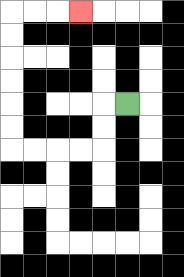{'start': '[5, 4]', 'end': '[3, 0]', 'path_directions': 'L,D,D,L,L,L,L,U,U,U,U,U,U,R,R,R', 'path_coordinates': '[[5, 4], [4, 4], [4, 5], [4, 6], [3, 6], [2, 6], [1, 6], [0, 6], [0, 5], [0, 4], [0, 3], [0, 2], [0, 1], [0, 0], [1, 0], [2, 0], [3, 0]]'}